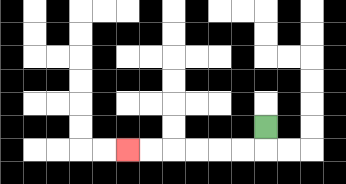{'start': '[11, 5]', 'end': '[5, 6]', 'path_directions': 'D,L,L,L,L,L,L', 'path_coordinates': '[[11, 5], [11, 6], [10, 6], [9, 6], [8, 6], [7, 6], [6, 6], [5, 6]]'}